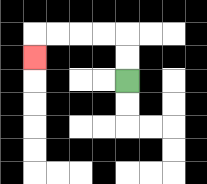{'start': '[5, 3]', 'end': '[1, 2]', 'path_directions': 'U,U,L,L,L,L,D', 'path_coordinates': '[[5, 3], [5, 2], [5, 1], [4, 1], [3, 1], [2, 1], [1, 1], [1, 2]]'}